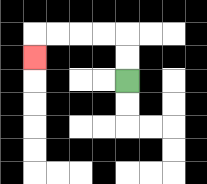{'start': '[5, 3]', 'end': '[1, 2]', 'path_directions': 'U,U,L,L,L,L,D', 'path_coordinates': '[[5, 3], [5, 2], [5, 1], [4, 1], [3, 1], [2, 1], [1, 1], [1, 2]]'}